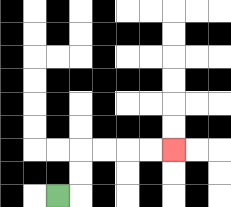{'start': '[2, 8]', 'end': '[7, 6]', 'path_directions': 'R,U,U,R,R,R,R', 'path_coordinates': '[[2, 8], [3, 8], [3, 7], [3, 6], [4, 6], [5, 6], [6, 6], [7, 6]]'}